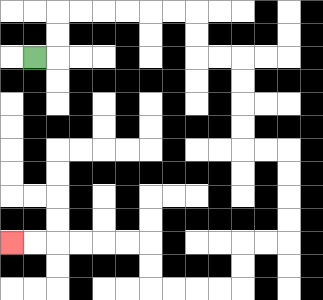{'start': '[1, 2]', 'end': '[0, 10]', 'path_directions': 'R,U,U,R,R,R,R,R,R,D,D,R,R,D,D,D,D,R,R,D,D,D,D,L,L,D,D,L,L,L,L,U,U,L,L,L,L,L,L', 'path_coordinates': '[[1, 2], [2, 2], [2, 1], [2, 0], [3, 0], [4, 0], [5, 0], [6, 0], [7, 0], [8, 0], [8, 1], [8, 2], [9, 2], [10, 2], [10, 3], [10, 4], [10, 5], [10, 6], [11, 6], [12, 6], [12, 7], [12, 8], [12, 9], [12, 10], [11, 10], [10, 10], [10, 11], [10, 12], [9, 12], [8, 12], [7, 12], [6, 12], [6, 11], [6, 10], [5, 10], [4, 10], [3, 10], [2, 10], [1, 10], [0, 10]]'}